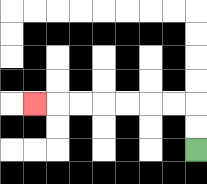{'start': '[8, 6]', 'end': '[1, 4]', 'path_directions': 'U,U,L,L,L,L,L,L,L', 'path_coordinates': '[[8, 6], [8, 5], [8, 4], [7, 4], [6, 4], [5, 4], [4, 4], [3, 4], [2, 4], [1, 4]]'}